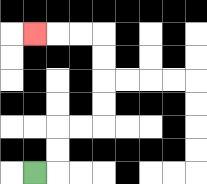{'start': '[1, 7]', 'end': '[1, 1]', 'path_directions': 'R,U,U,R,R,U,U,U,U,L,L,L', 'path_coordinates': '[[1, 7], [2, 7], [2, 6], [2, 5], [3, 5], [4, 5], [4, 4], [4, 3], [4, 2], [4, 1], [3, 1], [2, 1], [1, 1]]'}